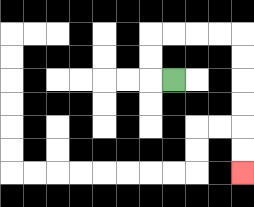{'start': '[7, 3]', 'end': '[10, 7]', 'path_directions': 'L,U,U,R,R,R,R,D,D,D,D,D,D', 'path_coordinates': '[[7, 3], [6, 3], [6, 2], [6, 1], [7, 1], [8, 1], [9, 1], [10, 1], [10, 2], [10, 3], [10, 4], [10, 5], [10, 6], [10, 7]]'}